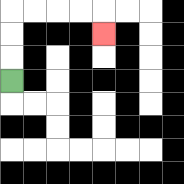{'start': '[0, 3]', 'end': '[4, 1]', 'path_directions': 'U,U,U,R,R,R,R,D', 'path_coordinates': '[[0, 3], [0, 2], [0, 1], [0, 0], [1, 0], [2, 0], [3, 0], [4, 0], [4, 1]]'}